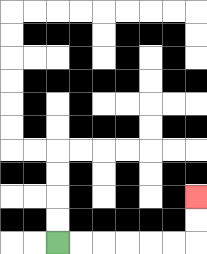{'start': '[2, 10]', 'end': '[8, 8]', 'path_directions': 'R,R,R,R,R,R,U,U', 'path_coordinates': '[[2, 10], [3, 10], [4, 10], [5, 10], [6, 10], [7, 10], [8, 10], [8, 9], [8, 8]]'}